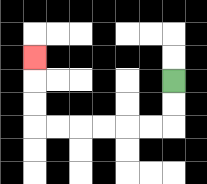{'start': '[7, 3]', 'end': '[1, 2]', 'path_directions': 'D,D,L,L,L,L,L,L,U,U,U', 'path_coordinates': '[[7, 3], [7, 4], [7, 5], [6, 5], [5, 5], [4, 5], [3, 5], [2, 5], [1, 5], [1, 4], [1, 3], [1, 2]]'}